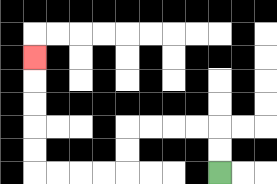{'start': '[9, 7]', 'end': '[1, 2]', 'path_directions': 'U,U,L,L,L,L,D,D,L,L,L,L,U,U,U,U,U', 'path_coordinates': '[[9, 7], [9, 6], [9, 5], [8, 5], [7, 5], [6, 5], [5, 5], [5, 6], [5, 7], [4, 7], [3, 7], [2, 7], [1, 7], [1, 6], [1, 5], [1, 4], [1, 3], [1, 2]]'}